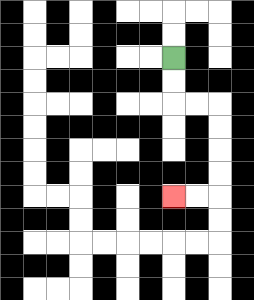{'start': '[7, 2]', 'end': '[7, 8]', 'path_directions': 'D,D,R,R,D,D,D,D,L,L', 'path_coordinates': '[[7, 2], [7, 3], [7, 4], [8, 4], [9, 4], [9, 5], [9, 6], [9, 7], [9, 8], [8, 8], [7, 8]]'}